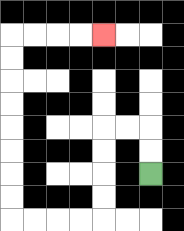{'start': '[6, 7]', 'end': '[4, 1]', 'path_directions': 'U,U,L,L,D,D,D,D,L,L,L,L,U,U,U,U,U,U,U,U,R,R,R,R', 'path_coordinates': '[[6, 7], [6, 6], [6, 5], [5, 5], [4, 5], [4, 6], [4, 7], [4, 8], [4, 9], [3, 9], [2, 9], [1, 9], [0, 9], [0, 8], [0, 7], [0, 6], [0, 5], [0, 4], [0, 3], [0, 2], [0, 1], [1, 1], [2, 1], [3, 1], [4, 1]]'}